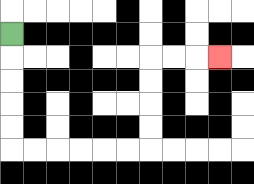{'start': '[0, 1]', 'end': '[9, 2]', 'path_directions': 'D,D,D,D,D,R,R,R,R,R,R,U,U,U,U,R,R,R', 'path_coordinates': '[[0, 1], [0, 2], [0, 3], [0, 4], [0, 5], [0, 6], [1, 6], [2, 6], [3, 6], [4, 6], [5, 6], [6, 6], [6, 5], [6, 4], [6, 3], [6, 2], [7, 2], [8, 2], [9, 2]]'}